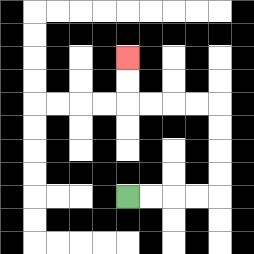{'start': '[5, 8]', 'end': '[5, 2]', 'path_directions': 'R,R,R,R,U,U,U,U,L,L,L,L,U,U', 'path_coordinates': '[[5, 8], [6, 8], [7, 8], [8, 8], [9, 8], [9, 7], [9, 6], [9, 5], [9, 4], [8, 4], [7, 4], [6, 4], [5, 4], [5, 3], [5, 2]]'}